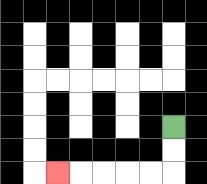{'start': '[7, 5]', 'end': '[2, 7]', 'path_directions': 'D,D,L,L,L,L,L', 'path_coordinates': '[[7, 5], [7, 6], [7, 7], [6, 7], [5, 7], [4, 7], [3, 7], [2, 7]]'}